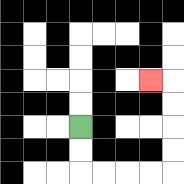{'start': '[3, 5]', 'end': '[6, 3]', 'path_directions': 'D,D,R,R,R,R,U,U,U,U,L', 'path_coordinates': '[[3, 5], [3, 6], [3, 7], [4, 7], [5, 7], [6, 7], [7, 7], [7, 6], [7, 5], [7, 4], [7, 3], [6, 3]]'}